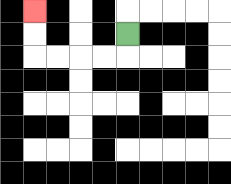{'start': '[5, 1]', 'end': '[1, 0]', 'path_directions': 'D,L,L,L,L,U,U', 'path_coordinates': '[[5, 1], [5, 2], [4, 2], [3, 2], [2, 2], [1, 2], [1, 1], [1, 0]]'}